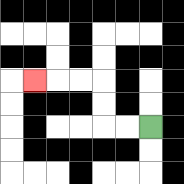{'start': '[6, 5]', 'end': '[1, 3]', 'path_directions': 'L,L,U,U,L,L,L', 'path_coordinates': '[[6, 5], [5, 5], [4, 5], [4, 4], [4, 3], [3, 3], [2, 3], [1, 3]]'}